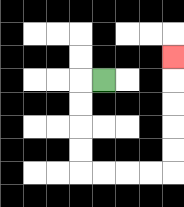{'start': '[4, 3]', 'end': '[7, 2]', 'path_directions': 'L,D,D,D,D,R,R,R,R,U,U,U,U,U', 'path_coordinates': '[[4, 3], [3, 3], [3, 4], [3, 5], [3, 6], [3, 7], [4, 7], [5, 7], [6, 7], [7, 7], [7, 6], [7, 5], [7, 4], [7, 3], [7, 2]]'}